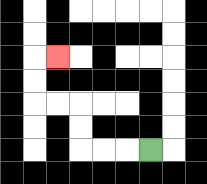{'start': '[6, 6]', 'end': '[2, 2]', 'path_directions': 'L,L,L,U,U,L,L,U,U,R', 'path_coordinates': '[[6, 6], [5, 6], [4, 6], [3, 6], [3, 5], [3, 4], [2, 4], [1, 4], [1, 3], [1, 2], [2, 2]]'}